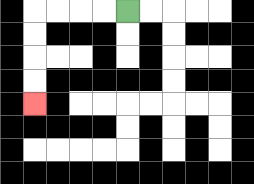{'start': '[5, 0]', 'end': '[1, 4]', 'path_directions': 'L,L,L,L,D,D,D,D', 'path_coordinates': '[[5, 0], [4, 0], [3, 0], [2, 0], [1, 0], [1, 1], [1, 2], [1, 3], [1, 4]]'}